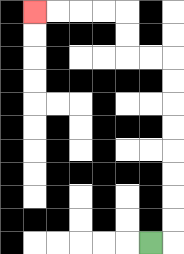{'start': '[6, 10]', 'end': '[1, 0]', 'path_directions': 'R,U,U,U,U,U,U,U,U,L,L,U,U,L,L,L,L', 'path_coordinates': '[[6, 10], [7, 10], [7, 9], [7, 8], [7, 7], [7, 6], [7, 5], [7, 4], [7, 3], [7, 2], [6, 2], [5, 2], [5, 1], [5, 0], [4, 0], [3, 0], [2, 0], [1, 0]]'}